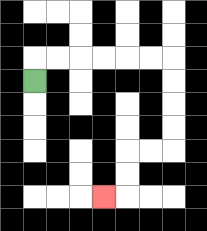{'start': '[1, 3]', 'end': '[4, 8]', 'path_directions': 'U,R,R,R,R,R,R,D,D,D,D,L,L,D,D,L', 'path_coordinates': '[[1, 3], [1, 2], [2, 2], [3, 2], [4, 2], [5, 2], [6, 2], [7, 2], [7, 3], [7, 4], [7, 5], [7, 6], [6, 6], [5, 6], [5, 7], [5, 8], [4, 8]]'}